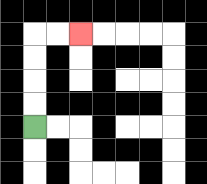{'start': '[1, 5]', 'end': '[3, 1]', 'path_directions': 'U,U,U,U,R,R', 'path_coordinates': '[[1, 5], [1, 4], [1, 3], [1, 2], [1, 1], [2, 1], [3, 1]]'}